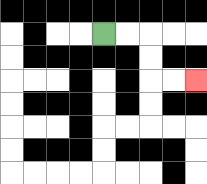{'start': '[4, 1]', 'end': '[8, 3]', 'path_directions': 'R,R,D,D,R,R', 'path_coordinates': '[[4, 1], [5, 1], [6, 1], [6, 2], [6, 3], [7, 3], [8, 3]]'}